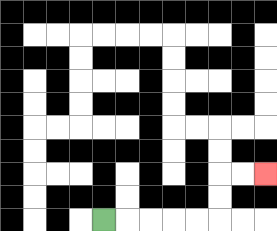{'start': '[4, 9]', 'end': '[11, 7]', 'path_directions': 'R,R,R,R,R,U,U,R,R', 'path_coordinates': '[[4, 9], [5, 9], [6, 9], [7, 9], [8, 9], [9, 9], [9, 8], [9, 7], [10, 7], [11, 7]]'}